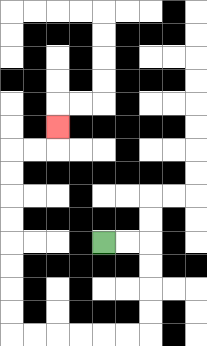{'start': '[4, 10]', 'end': '[2, 5]', 'path_directions': 'R,R,D,D,D,D,L,L,L,L,L,L,U,U,U,U,U,U,U,U,R,R,U', 'path_coordinates': '[[4, 10], [5, 10], [6, 10], [6, 11], [6, 12], [6, 13], [6, 14], [5, 14], [4, 14], [3, 14], [2, 14], [1, 14], [0, 14], [0, 13], [0, 12], [0, 11], [0, 10], [0, 9], [0, 8], [0, 7], [0, 6], [1, 6], [2, 6], [2, 5]]'}